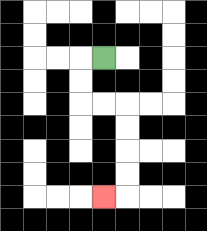{'start': '[4, 2]', 'end': '[4, 8]', 'path_directions': 'L,D,D,R,R,D,D,D,D,L', 'path_coordinates': '[[4, 2], [3, 2], [3, 3], [3, 4], [4, 4], [5, 4], [5, 5], [5, 6], [5, 7], [5, 8], [4, 8]]'}